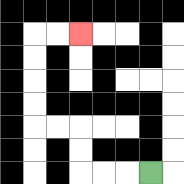{'start': '[6, 7]', 'end': '[3, 1]', 'path_directions': 'L,L,L,U,U,L,L,U,U,U,U,R,R', 'path_coordinates': '[[6, 7], [5, 7], [4, 7], [3, 7], [3, 6], [3, 5], [2, 5], [1, 5], [1, 4], [1, 3], [1, 2], [1, 1], [2, 1], [3, 1]]'}